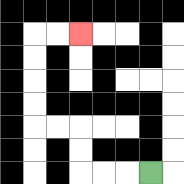{'start': '[6, 7]', 'end': '[3, 1]', 'path_directions': 'L,L,L,U,U,L,L,U,U,U,U,R,R', 'path_coordinates': '[[6, 7], [5, 7], [4, 7], [3, 7], [3, 6], [3, 5], [2, 5], [1, 5], [1, 4], [1, 3], [1, 2], [1, 1], [2, 1], [3, 1]]'}